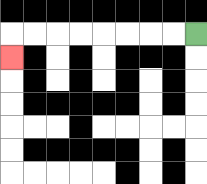{'start': '[8, 1]', 'end': '[0, 2]', 'path_directions': 'L,L,L,L,L,L,L,L,D', 'path_coordinates': '[[8, 1], [7, 1], [6, 1], [5, 1], [4, 1], [3, 1], [2, 1], [1, 1], [0, 1], [0, 2]]'}